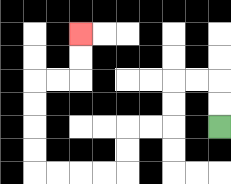{'start': '[9, 5]', 'end': '[3, 1]', 'path_directions': 'U,U,L,L,D,D,L,L,D,D,L,L,L,L,U,U,U,U,R,R,U,U', 'path_coordinates': '[[9, 5], [9, 4], [9, 3], [8, 3], [7, 3], [7, 4], [7, 5], [6, 5], [5, 5], [5, 6], [5, 7], [4, 7], [3, 7], [2, 7], [1, 7], [1, 6], [1, 5], [1, 4], [1, 3], [2, 3], [3, 3], [3, 2], [3, 1]]'}